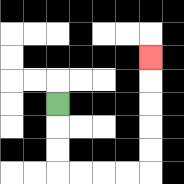{'start': '[2, 4]', 'end': '[6, 2]', 'path_directions': 'D,D,D,R,R,R,R,U,U,U,U,U', 'path_coordinates': '[[2, 4], [2, 5], [2, 6], [2, 7], [3, 7], [4, 7], [5, 7], [6, 7], [6, 6], [6, 5], [6, 4], [6, 3], [6, 2]]'}